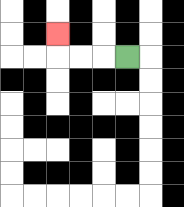{'start': '[5, 2]', 'end': '[2, 1]', 'path_directions': 'L,L,L,U', 'path_coordinates': '[[5, 2], [4, 2], [3, 2], [2, 2], [2, 1]]'}